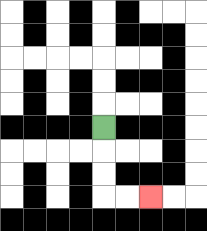{'start': '[4, 5]', 'end': '[6, 8]', 'path_directions': 'D,D,D,R,R', 'path_coordinates': '[[4, 5], [4, 6], [4, 7], [4, 8], [5, 8], [6, 8]]'}